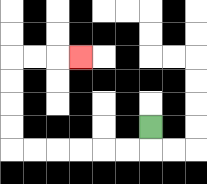{'start': '[6, 5]', 'end': '[3, 2]', 'path_directions': 'D,L,L,L,L,L,L,U,U,U,U,R,R,R', 'path_coordinates': '[[6, 5], [6, 6], [5, 6], [4, 6], [3, 6], [2, 6], [1, 6], [0, 6], [0, 5], [0, 4], [0, 3], [0, 2], [1, 2], [2, 2], [3, 2]]'}